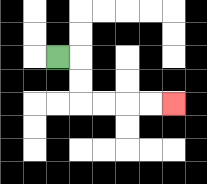{'start': '[2, 2]', 'end': '[7, 4]', 'path_directions': 'R,D,D,R,R,R,R', 'path_coordinates': '[[2, 2], [3, 2], [3, 3], [3, 4], [4, 4], [5, 4], [6, 4], [7, 4]]'}